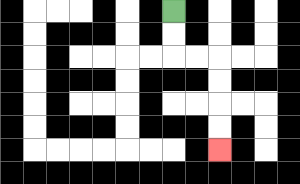{'start': '[7, 0]', 'end': '[9, 6]', 'path_directions': 'D,D,R,R,D,D,D,D', 'path_coordinates': '[[7, 0], [7, 1], [7, 2], [8, 2], [9, 2], [9, 3], [9, 4], [9, 5], [9, 6]]'}